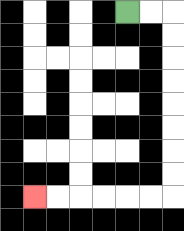{'start': '[5, 0]', 'end': '[1, 8]', 'path_directions': 'R,R,D,D,D,D,D,D,D,D,L,L,L,L,L,L', 'path_coordinates': '[[5, 0], [6, 0], [7, 0], [7, 1], [7, 2], [7, 3], [7, 4], [7, 5], [7, 6], [7, 7], [7, 8], [6, 8], [5, 8], [4, 8], [3, 8], [2, 8], [1, 8]]'}